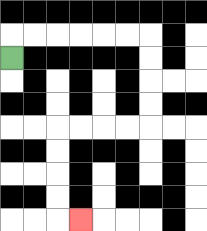{'start': '[0, 2]', 'end': '[3, 9]', 'path_directions': 'U,R,R,R,R,R,R,D,D,D,D,L,L,L,L,D,D,D,D,R', 'path_coordinates': '[[0, 2], [0, 1], [1, 1], [2, 1], [3, 1], [4, 1], [5, 1], [6, 1], [6, 2], [6, 3], [6, 4], [6, 5], [5, 5], [4, 5], [3, 5], [2, 5], [2, 6], [2, 7], [2, 8], [2, 9], [3, 9]]'}